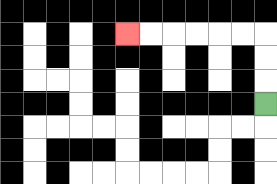{'start': '[11, 4]', 'end': '[5, 1]', 'path_directions': 'U,U,U,L,L,L,L,L,L', 'path_coordinates': '[[11, 4], [11, 3], [11, 2], [11, 1], [10, 1], [9, 1], [8, 1], [7, 1], [6, 1], [5, 1]]'}